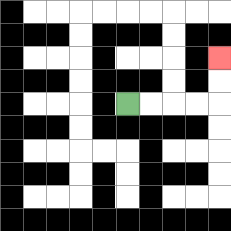{'start': '[5, 4]', 'end': '[9, 2]', 'path_directions': 'R,R,R,R,U,U', 'path_coordinates': '[[5, 4], [6, 4], [7, 4], [8, 4], [9, 4], [9, 3], [9, 2]]'}